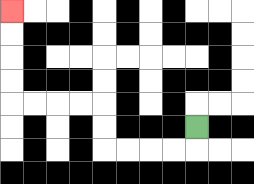{'start': '[8, 5]', 'end': '[0, 0]', 'path_directions': 'D,L,L,L,L,U,U,L,L,L,L,U,U,U,U', 'path_coordinates': '[[8, 5], [8, 6], [7, 6], [6, 6], [5, 6], [4, 6], [4, 5], [4, 4], [3, 4], [2, 4], [1, 4], [0, 4], [0, 3], [0, 2], [0, 1], [0, 0]]'}